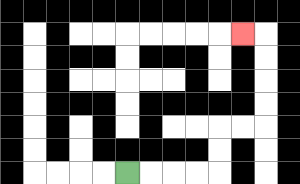{'start': '[5, 7]', 'end': '[10, 1]', 'path_directions': 'R,R,R,R,U,U,R,R,U,U,U,U,L', 'path_coordinates': '[[5, 7], [6, 7], [7, 7], [8, 7], [9, 7], [9, 6], [9, 5], [10, 5], [11, 5], [11, 4], [11, 3], [11, 2], [11, 1], [10, 1]]'}